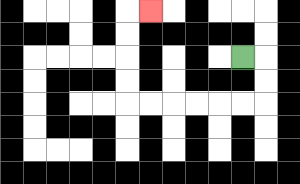{'start': '[10, 2]', 'end': '[6, 0]', 'path_directions': 'R,D,D,L,L,L,L,L,L,U,U,U,U,R', 'path_coordinates': '[[10, 2], [11, 2], [11, 3], [11, 4], [10, 4], [9, 4], [8, 4], [7, 4], [6, 4], [5, 4], [5, 3], [5, 2], [5, 1], [5, 0], [6, 0]]'}